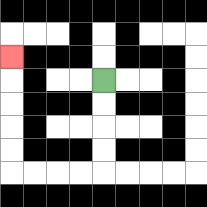{'start': '[4, 3]', 'end': '[0, 2]', 'path_directions': 'D,D,D,D,L,L,L,L,U,U,U,U,U', 'path_coordinates': '[[4, 3], [4, 4], [4, 5], [4, 6], [4, 7], [3, 7], [2, 7], [1, 7], [0, 7], [0, 6], [0, 5], [0, 4], [0, 3], [0, 2]]'}